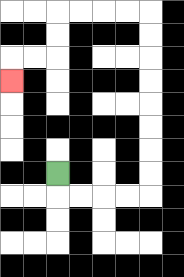{'start': '[2, 7]', 'end': '[0, 3]', 'path_directions': 'D,R,R,R,R,U,U,U,U,U,U,U,U,L,L,L,L,D,D,L,L,D', 'path_coordinates': '[[2, 7], [2, 8], [3, 8], [4, 8], [5, 8], [6, 8], [6, 7], [6, 6], [6, 5], [6, 4], [6, 3], [6, 2], [6, 1], [6, 0], [5, 0], [4, 0], [3, 0], [2, 0], [2, 1], [2, 2], [1, 2], [0, 2], [0, 3]]'}